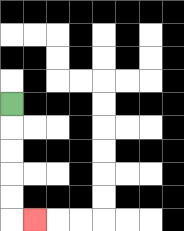{'start': '[0, 4]', 'end': '[1, 9]', 'path_directions': 'D,D,D,D,D,R', 'path_coordinates': '[[0, 4], [0, 5], [0, 6], [0, 7], [0, 8], [0, 9], [1, 9]]'}